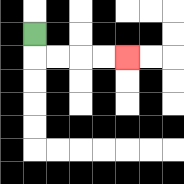{'start': '[1, 1]', 'end': '[5, 2]', 'path_directions': 'D,R,R,R,R', 'path_coordinates': '[[1, 1], [1, 2], [2, 2], [3, 2], [4, 2], [5, 2]]'}